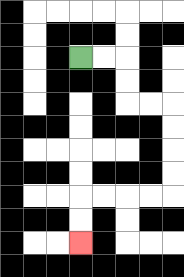{'start': '[3, 2]', 'end': '[3, 10]', 'path_directions': 'R,R,D,D,R,R,D,D,D,D,L,L,L,L,D,D', 'path_coordinates': '[[3, 2], [4, 2], [5, 2], [5, 3], [5, 4], [6, 4], [7, 4], [7, 5], [7, 6], [7, 7], [7, 8], [6, 8], [5, 8], [4, 8], [3, 8], [3, 9], [3, 10]]'}